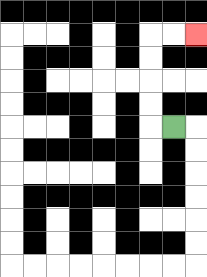{'start': '[7, 5]', 'end': '[8, 1]', 'path_directions': 'L,U,U,U,U,R,R', 'path_coordinates': '[[7, 5], [6, 5], [6, 4], [6, 3], [6, 2], [6, 1], [7, 1], [8, 1]]'}